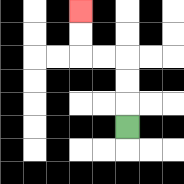{'start': '[5, 5]', 'end': '[3, 0]', 'path_directions': 'U,U,U,L,L,U,U', 'path_coordinates': '[[5, 5], [5, 4], [5, 3], [5, 2], [4, 2], [3, 2], [3, 1], [3, 0]]'}